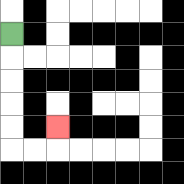{'start': '[0, 1]', 'end': '[2, 5]', 'path_directions': 'D,D,D,D,D,R,R,U', 'path_coordinates': '[[0, 1], [0, 2], [0, 3], [0, 4], [0, 5], [0, 6], [1, 6], [2, 6], [2, 5]]'}